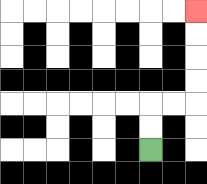{'start': '[6, 6]', 'end': '[8, 0]', 'path_directions': 'U,U,R,R,U,U,U,U', 'path_coordinates': '[[6, 6], [6, 5], [6, 4], [7, 4], [8, 4], [8, 3], [8, 2], [8, 1], [8, 0]]'}